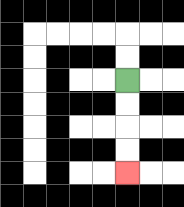{'start': '[5, 3]', 'end': '[5, 7]', 'path_directions': 'D,D,D,D', 'path_coordinates': '[[5, 3], [5, 4], [5, 5], [5, 6], [5, 7]]'}